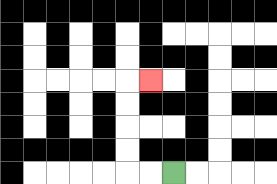{'start': '[7, 7]', 'end': '[6, 3]', 'path_directions': 'L,L,U,U,U,U,R', 'path_coordinates': '[[7, 7], [6, 7], [5, 7], [5, 6], [5, 5], [5, 4], [5, 3], [6, 3]]'}